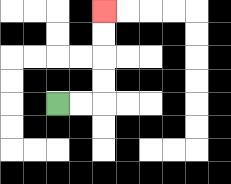{'start': '[2, 4]', 'end': '[4, 0]', 'path_directions': 'R,R,U,U,U,U', 'path_coordinates': '[[2, 4], [3, 4], [4, 4], [4, 3], [4, 2], [4, 1], [4, 0]]'}